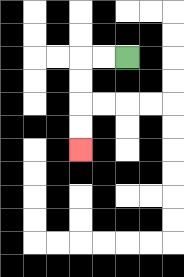{'start': '[5, 2]', 'end': '[3, 6]', 'path_directions': 'L,L,D,D,D,D', 'path_coordinates': '[[5, 2], [4, 2], [3, 2], [3, 3], [3, 4], [3, 5], [3, 6]]'}